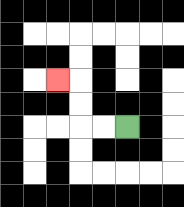{'start': '[5, 5]', 'end': '[2, 3]', 'path_directions': 'L,L,U,U,L', 'path_coordinates': '[[5, 5], [4, 5], [3, 5], [3, 4], [3, 3], [2, 3]]'}